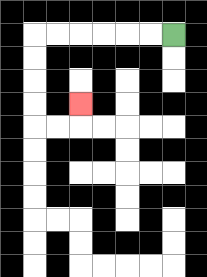{'start': '[7, 1]', 'end': '[3, 4]', 'path_directions': 'L,L,L,L,L,L,D,D,D,D,R,R,U', 'path_coordinates': '[[7, 1], [6, 1], [5, 1], [4, 1], [3, 1], [2, 1], [1, 1], [1, 2], [1, 3], [1, 4], [1, 5], [2, 5], [3, 5], [3, 4]]'}